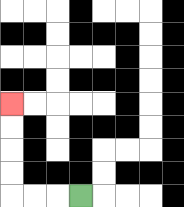{'start': '[3, 8]', 'end': '[0, 4]', 'path_directions': 'L,L,L,U,U,U,U', 'path_coordinates': '[[3, 8], [2, 8], [1, 8], [0, 8], [0, 7], [0, 6], [0, 5], [0, 4]]'}